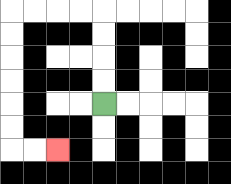{'start': '[4, 4]', 'end': '[2, 6]', 'path_directions': 'U,U,U,U,L,L,L,L,D,D,D,D,D,D,R,R', 'path_coordinates': '[[4, 4], [4, 3], [4, 2], [4, 1], [4, 0], [3, 0], [2, 0], [1, 0], [0, 0], [0, 1], [0, 2], [0, 3], [0, 4], [0, 5], [0, 6], [1, 6], [2, 6]]'}